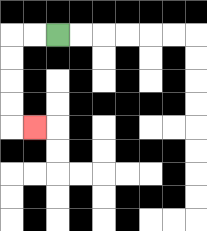{'start': '[2, 1]', 'end': '[1, 5]', 'path_directions': 'L,L,D,D,D,D,R', 'path_coordinates': '[[2, 1], [1, 1], [0, 1], [0, 2], [0, 3], [0, 4], [0, 5], [1, 5]]'}